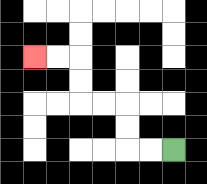{'start': '[7, 6]', 'end': '[1, 2]', 'path_directions': 'L,L,U,U,L,L,U,U,L,L', 'path_coordinates': '[[7, 6], [6, 6], [5, 6], [5, 5], [5, 4], [4, 4], [3, 4], [3, 3], [3, 2], [2, 2], [1, 2]]'}